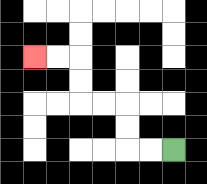{'start': '[7, 6]', 'end': '[1, 2]', 'path_directions': 'L,L,U,U,L,L,U,U,L,L', 'path_coordinates': '[[7, 6], [6, 6], [5, 6], [5, 5], [5, 4], [4, 4], [3, 4], [3, 3], [3, 2], [2, 2], [1, 2]]'}